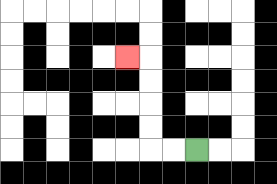{'start': '[8, 6]', 'end': '[5, 2]', 'path_directions': 'L,L,U,U,U,U,L', 'path_coordinates': '[[8, 6], [7, 6], [6, 6], [6, 5], [6, 4], [6, 3], [6, 2], [5, 2]]'}